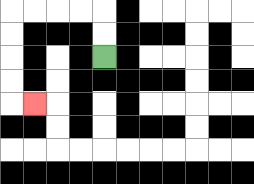{'start': '[4, 2]', 'end': '[1, 4]', 'path_directions': 'U,U,L,L,L,L,D,D,D,D,R', 'path_coordinates': '[[4, 2], [4, 1], [4, 0], [3, 0], [2, 0], [1, 0], [0, 0], [0, 1], [0, 2], [0, 3], [0, 4], [1, 4]]'}